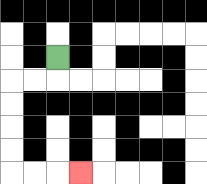{'start': '[2, 2]', 'end': '[3, 7]', 'path_directions': 'D,L,L,D,D,D,D,R,R,R', 'path_coordinates': '[[2, 2], [2, 3], [1, 3], [0, 3], [0, 4], [0, 5], [0, 6], [0, 7], [1, 7], [2, 7], [3, 7]]'}